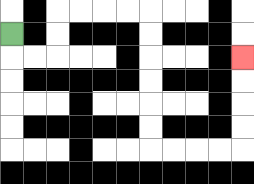{'start': '[0, 1]', 'end': '[10, 2]', 'path_directions': 'D,R,R,U,U,R,R,R,R,D,D,D,D,D,D,R,R,R,R,U,U,U,U', 'path_coordinates': '[[0, 1], [0, 2], [1, 2], [2, 2], [2, 1], [2, 0], [3, 0], [4, 0], [5, 0], [6, 0], [6, 1], [6, 2], [6, 3], [6, 4], [6, 5], [6, 6], [7, 6], [8, 6], [9, 6], [10, 6], [10, 5], [10, 4], [10, 3], [10, 2]]'}